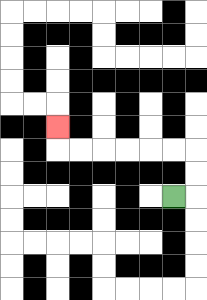{'start': '[7, 8]', 'end': '[2, 5]', 'path_directions': 'R,U,U,L,L,L,L,L,L,U', 'path_coordinates': '[[7, 8], [8, 8], [8, 7], [8, 6], [7, 6], [6, 6], [5, 6], [4, 6], [3, 6], [2, 6], [2, 5]]'}